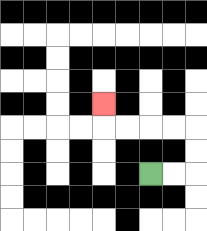{'start': '[6, 7]', 'end': '[4, 4]', 'path_directions': 'R,R,U,U,L,L,L,L,U', 'path_coordinates': '[[6, 7], [7, 7], [8, 7], [8, 6], [8, 5], [7, 5], [6, 5], [5, 5], [4, 5], [4, 4]]'}